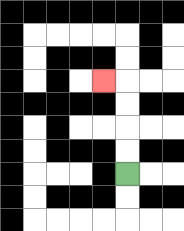{'start': '[5, 7]', 'end': '[4, 3]', 'path_directions': 'U,U,U,U,L', 'path_coordinates': '[[5, 7], [5, 6], [5, 5], [5, 4], [5, 3], [4, 3]]'}